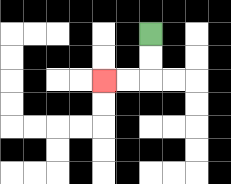{'start': '[6, 1]', 'end': '[4, 3]', 'path_directions': 'D,D,L,L', 'path_coordinates': '[[6, 1], [6, 2], [6, 3], [5, 3], [4, 3]]'}